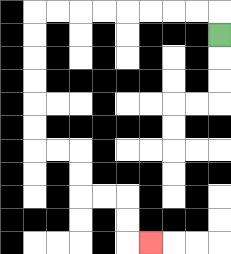{'start': '[9, 1]', 'end': '[6, 10]', 'path_directions': 'U,L,L,L,L,L,L,L,L,D,D,D,D,D,D,R,R,D,D,R,R,D,D,R', 'path_coordinates': '[[9, 1], [9, 0], [8, 0], [7, 0], [6, 0], [5, 0], [4, 0], [3, 0], [2, 0], [1, 0], [1, 1], [1, 2], [1, 3], [1, 4], [1, 5], [1, 6], [2, 6], [3, 6], [3, 7], [3, 8], [4, 8], [5, 8], [5, 9], [5, 10], [6, 10]]'}